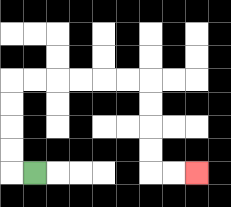{'start': '[1, 7]', 'end': '[8, 7]', 'path_directions': 'L,U,U,U,U,R,R,R,R,R,R,D,D,D,D,R,R', 'path_coordinates': '[[1, 7], [0, 7], [0, 6], [0, 5], [0, 4], [0, 3], [1, 3], [2, 3], [3, 3], [4, 3], [5, 3], [6, 3], [6, 4], [6, 5], [6, 6], [6, 7], [7, 7], [8, 7]]'}